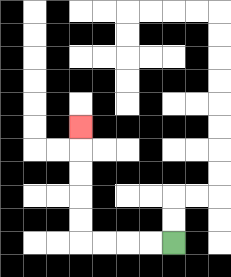{'start': '[7, 10]', 'end': '[3, 5]', 'path_directions': 'L,L,L,L,U,U,U,U,U', 'path_coordinates': '[[7, 10], [6, 10], [5, 10], [4, 10], [3, 10], [3, 9], [3, 8], [3, 7], [3, 6], [3, 5]]'}